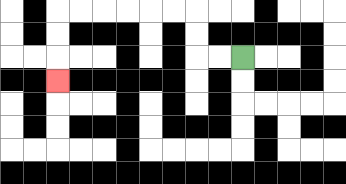{'start': '[10, 2]', 'end': '[2, 3]', 'path_directions': 'L,L,U,U,L,L,L,L,L,L,D,D,D', 'path_coordinates': '[[10, 2], [9, 2], [8, 2], [8, 1], [8, 0], [7, 0], [6, 0], [5, 0], [4, 0], [3, 0], [2, 0], [2, 1], [2, 2], [2, 3]]'}